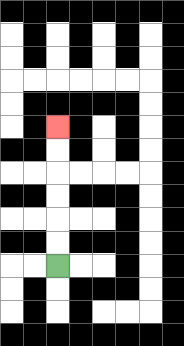{'start': '[2, 11]', 'end': '[2, 5]', 'path_directions': 'U,U,U,U,U,U', 'path_coordinates': '[[2, 11], [2, 10], [2, 9], [2, 8], [2, 7], [2, 6], [2, 5]]'}